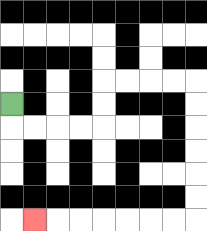{'start': '[0, 4]', 'end': '[1, 9]', 'path_directions': 'D,R,R,R,R,U,U,R,R,R,R,D,D,D,D,D,D,L,L,L,L,L,L,L', 'path_coordinates': '[[0, 4], [0, 5], [1, 5], [2, 5], [3, 5], [4, 5], [4, 4], [4, 3], [5, 3], [6, 3], [7, 3], [8, 3], [8, 4], [8, 5], [8, 6], [8, 7], [8, 8], [8, 9], [7, 9], [6, 9], [5, 9], [4, 9], [3, 9], [2, 9], [1, 9]]'}